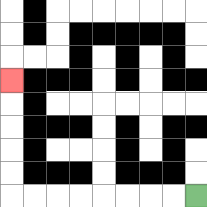{'start': '[8, 8]', 'end': '[0, 3]', 'path_directions': 'L,L,L,L,L,L,L,L,U,U,U,U,U', 'path_coordinates': '[[8, 8], [7, 8], [6, 8], [5, 8], [4, 8], [3, 8], [2, 8], [1, 8], [0, 8], [0, 7], [0, 6], [0, 5], [0, 4], [0, 3]]'}